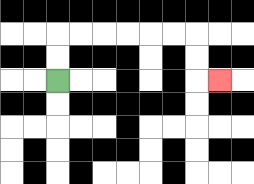{'start': '[2, 3]', 'end': '[9, 3]', 'path_directions': 'U,U,R,R,R,R,R,R,D,D,R', 'path_coordinates': '[[2, 3], [2, 2], [2, 1], [3, 1], [4, 1], [5, 1], [6, 1], [7, 1], [8, 1], [8, 2], [8, 3], [9, 3]]'}